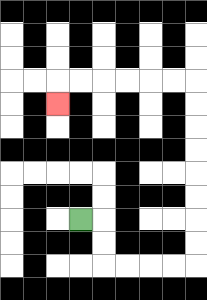{'start': '[3, 9]', 'end': '[2, 4]', 'path_directions': 'R,D,D,R,R,R,R,U,U,U,U,U,U,U,U,L,L,L,L,L,L,D', 'path_coordinates': '[[3, 9], [4, 9], [4, 10], [4, 11], [5, 11], [6, 11], [7, 11], [8, 11], [8, 10], [8, 9], [8, 8], [8, 7], [8, 6], [8, 5], [8, 4], [8, 3], [7, 3], [6, 3], [5, 3], [4, 3], [3, 3], [2, 3], [2, 4]]'}